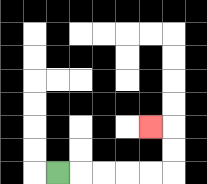{'start': '[2, 7]', 'end': '[6, 5]', 'path_directions': 'R,R,R,R,R,U,U,L', 'path_coordinates': '[[2, 7], [3, 7], [4, 7], [5, 7], [6, 7], [7, 7], [7, 6], [7, 5], [6, 5]]'}